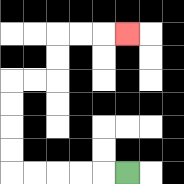{'start': '[5, 7]', 'end': '[5, 1]', 'path_directions': 'L,L,L,L,L,U,U,U,U,R,R,U,U,R,R,R', 'path_coordinates': '[[5, 7], [4, 7], [3, 7], [2, 7], [1, 7], [0, 7], [0, 6], [0, 5], [0, 4], [0, 3], [1, 3], [2, 3], [2, 2], [2, 1], [3, 1], [4, 1], [5, 1]]'}